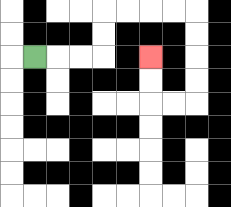{'start': '[1, 2]', 'end': '[6, 2]', 'path_directions': 'R,R,R,U,U,R,R,R,R,D,D,D,D,L,L,U,U', 'path_coordinates': '[[1, 2], [2, 2], [3, 2], [4, 2], [4, 1], [4, 0], [5, 0], [6, 0], [7, 0], [8, 0], [8, 1], [8, 2], [8, 3], [8, 4], [7, 4], [6, 4], [6, 3], [6, 2]]'}